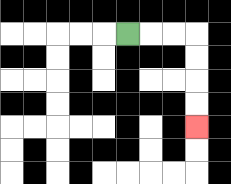{'start': '[5, 1]', 'end': '[8, 5]', 'path_directions': 'R,R,R,D,D,D,D', 'path_coordinates': '[[5, 1], [6, 1], [7, 1], [8, 1], [8, 2], [8, 3], [8, 4], [8, 5]]'}